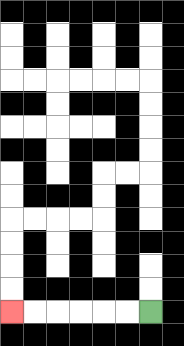{'start': '[6, 13]', 'end': '[0, 13]', 'path_directions': 'L,L,L,L,L,L', 'path_coordinates': '[[6, 13], [5, 13], [4, 13], [3, 13], [2, 13], [1, 13], [0, 13]]'}